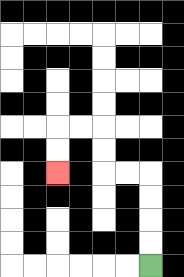{'start': '[6, 11]', 'end': '[2, 7]', 'path_directions': 'U,U,U,U,L,L,U,U,L,L,D,D', 'path_coordinates': '[[6, 11], [6, 10], [6, 9], [6, 8], [6, 7], [5, 7], [4, 7], [4, 6], [4, 5], [3, 5], [2, 5], [2, 6], [2, 7]]'}